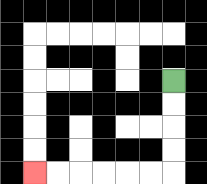{'start': '[7, 3]', 'end': '[1, 7]', 'path_directions': 'D,D,D,D,L,L,L,L,L,L', 'path_coordinates': '[[7, 3], [7, 4], [7, 5], [7, 6], [7, 7], [6, 7], [5, 7], [4, 7], [3, 7], [2, 7], [1, 7]]'}